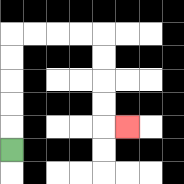{'start': '[0, 6]', 'end': '[5, 5]', 'path_directions': 'U,U,U,U,U,R,R,R,R,D,D,D,D,R', 'path_coordinates': '[[0, 6], [0, 5], [0, 4], [0, 3], [0, 2], [0, 1], [1, 1], [2, 1], [3, 1], [4, 1], [4, 2], [4, 3], [4, 4], [4, 5], [5, 5]]'}